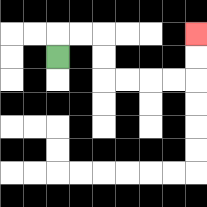{'start': '[2, 2]', 'end': '[8, 1]', 'path_directions': 'U,R,R,D,D,R,R,R,R,U,U', 'path_coordinates': '[[2, 2], [2, 1], [3, 1], [4, 1], [4, 2], [4, 3], [5, 3], [6, 3], [7, 3], [8, 3], [8, 2], [8, 1]]'}